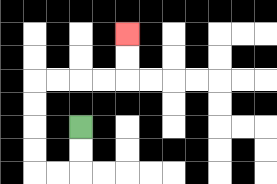{'start': '[3, 5]', 'end': '[5, 1]', 'path_directions': 'D,D,L,L,U,U,U,U,R,R,R,R,U,U', 'path_coordinates': '[[3, 5], [3, 6], [3, 7], [2, 7], [1, 7], [1, 6], [1, 5], [1, 4], [1, 3], [2, 3], [3, 3], [4, 3], [5, 3], [5, 2], [5, 1]]'}